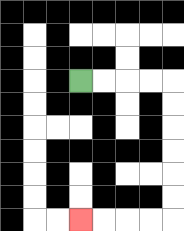{'start': '[3, 3]', 'end': '[3, 9]', 'path_directions': 'R,R,R,R,D,D,D,D,D,D,L,L,L,L', 'path_coordinates': '[[3, 3], [4, 3], [5, 3], [6, 3], [7, 3], [7, 4], [7, 5], [7, 6], [7, 7], [7, 8], [7, 9], [6, 9], [5, 9], [4, 9], [3, 9]]'}